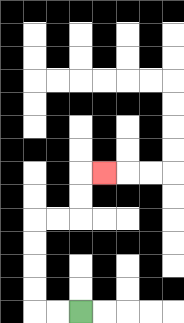{'start': '[3, 13]', 'end': '[4, 7]', 'path_directions': 'L,L,U,U,U,U,R,R,U,U,R', 'path_coordinates': '[[3, 13], [2, 13], [1, 13], [1, 12], [1, 11], [1, 10], [1, 9], [2, 9], [3, 9], [3, 8], [3, 7], [4, 7]]'}